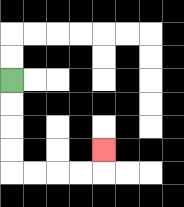{'start': '[0, 3]', 'end': '[4, 6]', 'path_directions': 'D,D,D,D,R,R,R,R,U', 'path_coordinates': '[[0, 3], [0, 4], [0, 5], [0, 6], [0, 7], [1, 7], [2, 7], [3, 7], [4, 7], [4, 6]]'}